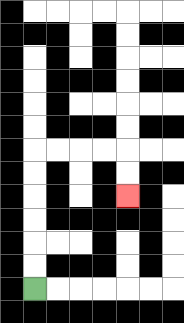{'start': '[1, 12]', 'end': '[5, 8]', 'path_directions': 'U,U,U,U,U,U,R,R,R,R,D,D', 'path_coordinates': '[[1, 12], [1, 11], [1, 10], [1, 9], [1, 8], [1, 7], [1, 6], [2, 6], [3, 6], [4, 6], [5, 6], [5, 7], [5, 8]]'}